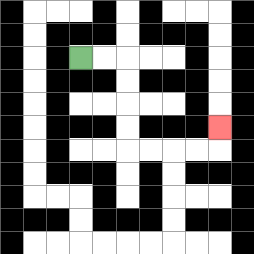{'start': '[3, 2]', 'end': '[9, 5]', 'path_directions': 'R,R,D,D,D,D,R,R,R,R,U', 'path_coordinates': '[[3, 2], [4, 2], [5, 2], [5, 3], [5, 4], [5, 5], [5, 6], [6, 6], [7, 6], [8, 6], [9, 6], [9, 5]]'}